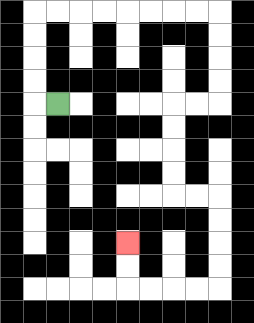{'start': '[2, 4]', 'end': '[5, 10]', 'path_directions': 'L,U,U,U,U,R,R,R,R,R,R,R,R,D,D,D,D,L,L,D,D,D,D,R,R,D,D,D,D,L,L,L,L,U,U', 'path_coordinates': '[[2, 4], [1, 4], [1, 3], [1, 2], [1, 1], [1, 0], [2, 0], [3, 0], [4, 0], [5, 0], [6, 0], [7, 0], [8, 0], [9, 0], [9, 1], [9, 2], [9, 3], [9, 4], [8, 4], [7, 4], [7, 5], [7, 6], [7, 7], [7, 8], [8, 8], [9, 8], [9, 9], [9, 10], [9, 11], [9, 12], [8, 12], [7, 12], [6, 12], [5, 12], [5, 11], [5, 10]]'}